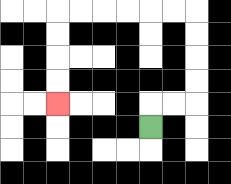{'start': '[6, 5]', 'end': '[2, 4]', 'path_directions': 'U,R,R,U,U,U,U,L,L,L,L,L,L,D,D,D,D', 'path_coordinates': '[[6, 5], [6, 4], [7, 4], [8, 4], [8, 3], [8, 2], [8, 1], [8, 0], [7, 0], [6, 0], [5, 0], [4, 0], [3, 0], [2, 0], [2, 1], [2, 2], [2, 3], [2, 4]]'}